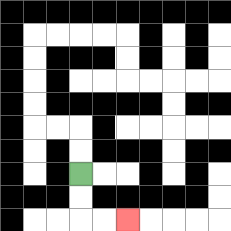{'start': '[3, 7]', 'end': '[5, 9]', 'path_directions': 'D,D,R,R', 'path_coordinates': '[[3, 7], [3, 8], [3, 9], [4, 9], [5, 9]]'}